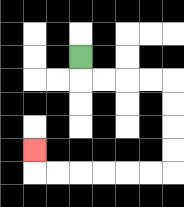{'start': '[3, 2]', 'end': '[1, 6]', 'path_directions': 'D,R,R,R,R,D,D,D,D,L,L,L,L,L,L,U', 'path_coordinates': '[[3, 2], [3, 3], [4, 3], [5, 3], [6, 3], [7, 3], [7, 4], [7, 5], [7, 6], [7, 7], [6, 7], [5, 7], [4, 7], [3, 7], [2, 7], [1, 7], [1, 6]]'}